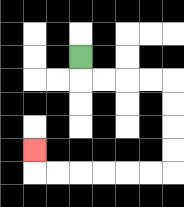{'start': '[3, 2]', 'end': '[1, 6]', 'path_directions': 'D,R,R,R,R,D,D,D,D,L,L,L,L,L,L,U', 'path_coordinates': '[[3, 2], [3, 3], [4, 3], [5, 3], [6, 3], [7, 3], [7, 4], [7, 5], [7, 6], [7, 7], [6, 7], [5, 7], [4, 7], [3, 7], [2, 7], [1, 7], [1, 6]]'}